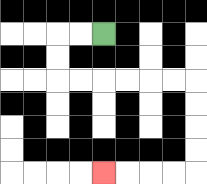{'start': '[4, 1]', 'end': '[4, 7]', 'path_directions': 'L,L,D,D,R,R,R,R,R,R,D,D,D,D,L,L,L,L', 'path_coordinates': '[[4, 1], [3, 1], [2, 1], [2, 2], [2, 3], [3, 3], [4, 3], [5, 3], [6, 3], [7, 3], [8, 3], [8, 4], [8, 5], [8, 6], [8, 7], [7, 7], [6, 7], [5, 7], [4, 7]]'}